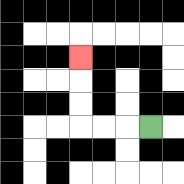{'start': '[6, 5]', 'end': '[3, 2]', 'path_directions': 'L,L,L,U,U,U', 'path_coordinates': '[[6, 5], [5, 5], [4, 5], [3, 5], [3, 4], [3, 3], [3, 2]]'}